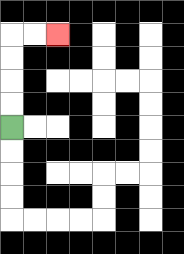{'start': '[0, 5]', 'end': '[2, 1]', 'path_directions': 'U,U,U,U,R,R', 'path_coordinates': '[[0, 5], [0, 4], [0, 3], [0, 2], [0, 1], [1, 1], [2, 1]]'}